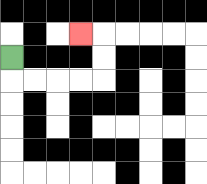{'start': '[0, 2]', 'end': '[3, 1]', 'path_directions': 'D,R,R,R,R,U,U,L', 'path_coordinates': '[[0, 2], [0, 3], [1, 3], [2, 3], [3, 3], [4, 3], [4, 2], [4, 1], [3, 1]]'}